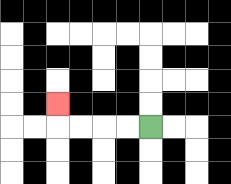{'start': '[6, 5]', 'end': '[2, 4]', 'path_directions': 'L,L,L,L,U', 'path_coordinates': '[[6, 5], [5, 5], [4, 5], [3, 5], [2, 5], [2, 4]]'}